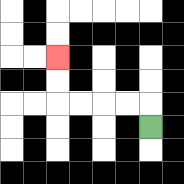{'start': '[6, 5]', 'end': '[2, 2]', 'path_directions': 'U,L,L,L,L,U,U', 'path_coordinates': '[[6, 5], [6, 4], [5, 4], [4, 4], [3, 4], [2, 4], [2, 3], [2, 2]]'}